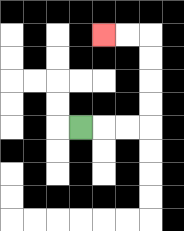{'start': '[3, 5]', 'end': '[4, 1]', 'path_directions': 'R,R,R,U,U,U,U,L,L', 'path_coordinates': '[[3, 5], [4, 5], [5, 5], [6, 5], [6, 4], [6, 3], [6, 2], [6, 1], [5, 1], [4, 1]]'}